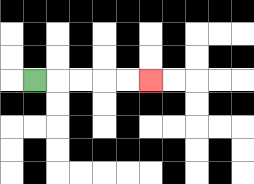{'start': '[1, 3]', 'end': '[6, 3]', 'path_directions': 'R,R,R,R,R', 'path_coordinates': '[[1, 3], [2, 3], [3, 3], [4, 3], [5, 3], [6, 3]]'}